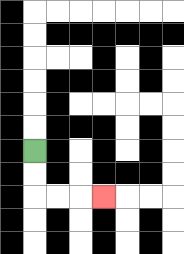{'start': '[1, 6]', 'end': '[4, 8]', 'path_directions': 'D,D,R,R,R', 'path_coordinates': '[[1, 6], [1, 7], [1, 8], [2, 8], [3, 8], [4, 8]]'}